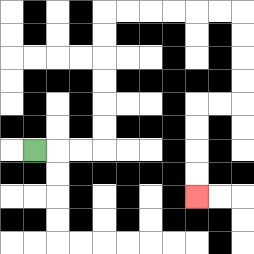{'start': '[1, 6]', 'end': '[8, 8]', 'path_directions': 'R,R,R,U,U,U,U,U,U,R,R,R,R,R,R,D,D,D,D,L,L,D,D,D,D', 'path_coordinates': '[[1, 6], [2, 6], [3, 6], [4, 6], [4, 5], [4, 4], [4, 3], [4, 2], [4, 1], [4, 0], [5, 0], [6, 0], [7, 0], [8, 0], [9, 0], [10, 0], [10, 1], [10, 2], [10, 3], [10, 4], [9, 4], [8, 4], [8, 5], [8, 6], [8, 7], [8, 8]]'}